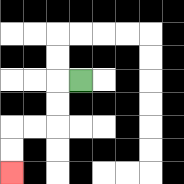{'start': '[3, 3]', 'end': '[0, 7]', 'path_directions': 'L,D,D,L,L,D,D', 'path_coordinates': '[[3, 3], [2, 3], [2, 4], [2, 5], [1, 5], [0, 5], [0, 6], [0, 7]]'}